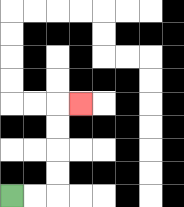{'start': '[0, 8]', 'end': '[3, 4]', 'path_directions': 'R,R,U,U,U,U,R', 'path_coordinates': '[[0, 8], [1, 8], [2, 8], [2, 7], [2, 6], [2, 5], [2, 4], [3, 4]]'}